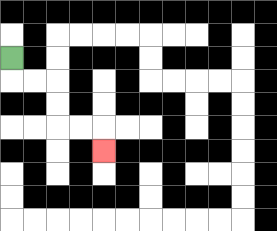{'start': '[0, 2]', 'end': '[4, 6]', 'path_directions': 'D,R,R,D,D,R,R,D', 'path_coordinates': '[[0, 2], [0, 3], [1, 3], [2, 3], [2, 4], [2, 5], [3, 5], [4, 5], [4, 6]]'}